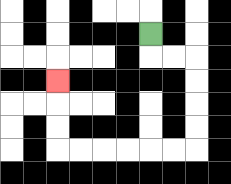{'start': '[6, 1]', 'end': '[2, 3]', 'path_directions': 'D,R,R,D,D,D,D,L,L,L,L,L,L,U,U,U', 'path_coordinates': '[[6, 1], [6, 2], [7, 2], [8, 2], [8, 3], [8, 4], [8, 5], [8, 6], [7, 6], [6, 6], [5, 6], [4, 6], [3, 6], [2, 6], [2, 5], [2, 4], [2, 3]]'}